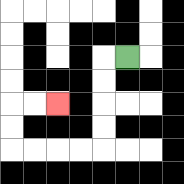{'start': '[5, 2]', 'end': '[2, 4]', 'path_directions': 'L,D,D,D,D,L,L,L,L,U,U,R,R', 'path_coordinates': '[[5, 2], [4, 2], [4, 3], [4, 4], [4, 5], [4, 6], [3, 6], [2, 6], [1, 6], [0, 6], [0, 5], [0, 4], [1, 4], [2, 4]]'}